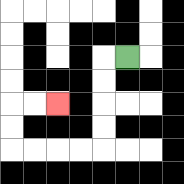{'start': '[5, 2]', 'end': '[2, 4]', 'path_directions': 'L,D,D,D,D,L,L,L,L,U,U,R,R', 'path_coordinates': '[[5, 2], [4, 2], [4, 3], [4, 4], [4, 5], [4, 6], [3, 6], [2, 6], [1, 6], [0, 6], [0, 5], [0, 4], [1, 4], [2, 4]]'}